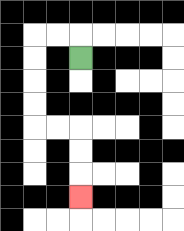{'start': '[3, 2]', 'end': '[3, 8]', 'path_directions': 'U,L,L,D,D,D,D,R,R,D,D,D', 'path_coordinates': '[[3, 2], [3, 1], [2, 1], [1, 1], [1, 2], [1, 3], [1, 4], [1, 5], [2, 5], [3, 5], [3, 6], [3, 7], [3, 8]]'}